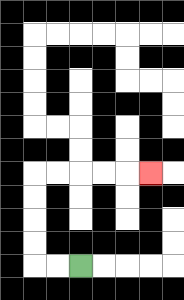{'start': '[3, 11]', 'end': '[6, 7]', 'path_directions': 'L,L,U,U,U,U,R,R,R,R,R', 'path_coordinates': '[[3, 11], [2, 11], [1, 11], [1, 10], [1, 9], [1, 8], [1, 7], [2, 7], [3, 7], [4, 7], [5, 7], [6, 7]]'}